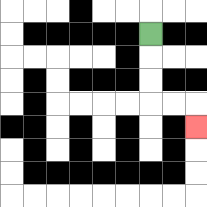{'start': '[6, 1]', 'end': '[8, 5]', 'path_directions': 'D,D,D,R,R,D', 'path_coordinates': '[[6, 1], [6, 2], [6, 3], [6, 4], [7, 4], [8, 4], [8, 5]]'}